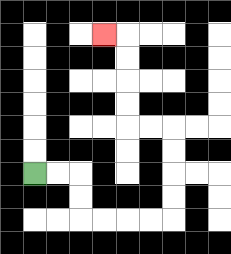{'start': '[1, 7]', 'end': '[4, 1]', 'path_directions': 'R,R,D,D,R,R,R,R,U,U,U,U,L,L,U,U,U,U,L', 'path_coordinates': '[[1, 7], [2, 7], [3, 7], [3, 8], [3, 9], [4, 9], [5, 9], [6, 9], [7, 9], [7, 8], [7, 7], [7, 6], [7, 5], [6, 5], [5, 5], [5, 4], [5, 3], [5, 2], [5, 1], [4, 1]]'}